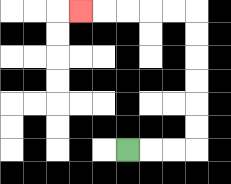{'start': '[5, 6]', 'end': '[3, 0]', 'path_directions': 'R,R,R,U,U,U,U,U,U,L,L,L,L,L', 'path_coordinates': '[[5, 6], [6, 6], [7, 6], [8, 6], [8, 5], [8, 4], [8, 3], [8, 2], [8, 1], [8, 0], [7, 0], [6, 0], [5, 0], [4, 0], [3, 0]]'}